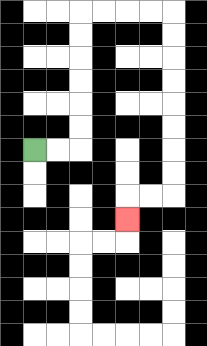{'start': '[1, 6]', 'end': '[5, 9]', 'path_directions': 'R,R,U,U,U,U,U,U,R,R,R,R,D,D,D,D,D,D,D,D,L,L,D', 'path_coordinates': '[[1, 6], [2, 6], [3, 6], [3, 5], [3, 4], [3, 3], [3, 2], [3, 1], [3, 0], [4, 0], [5, 0], [6, 0], [7, 0], [7, 1], [7, 2], [7, 3], [7, 4], [7, 5], [7, 6], [7, 7], [7, 8], [6, 8], [5, 8], [5, 9]]'}